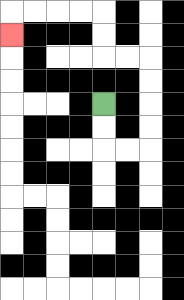{'start': '[4, 4]', 'end': '[0, 1]', 'path_directions': 'D,D,R,R,U,U,U,U,L,L,U,U,L,L,L,L,D', 'path_coordinates': '[[4, 4], [4, 5], [4, 6], [5, 6], [6, 6], [6, 5], [6, 4], [6, 3], [6, 2], [5, 2], [4, 2], [4, 1], [4, 0], [3, 0], [2, 0], [1, 0], [0, 0], [0, 1]]'}